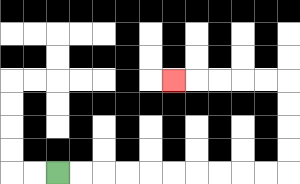{'start': '[2, 7]', 'end': '[7, 3]', 'path_directions': 'R,R,R,R,R,R,R,R,R,R,U,U,U,U,L,L,L,L,L', 'path_coordinates': '[[2, 7], [3, 7], [4, 7], [5, 7], [6, 7], [7, 7], [8, 7], [9, 7], [10, 7], [11, 7], [12, 7], [12, 6], [12, 5], [12, 4], [12, 3], [11, 3], [10, 3], [9, 3], [8, 3], [7, 3]]'}